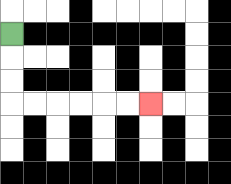{'start': '[0, 1]', 'end': '[6, 4]', 'path_directions': 'D,D,D,R,R,R,R,R,R', 'path_coordinates': '[[0, 1], [0, 2], [0, 3], [0, 4], [1, 4], [2, 4], [3, 4], [4, 4], [5, 4], [6, 4]]'}